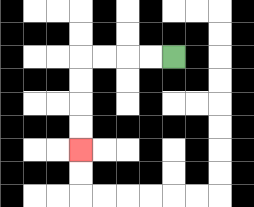{'start': '[7, 2]', 'end': '[3, 6]', 'path_directions': 'L,L,L,L,D,D,D,D', 'path_coordinates': '[[7, 2], [6, 2], [5, 2], [4, 2], [3, 2], [3, 3], [3, 4], [3, 5], [3, 6]]'}